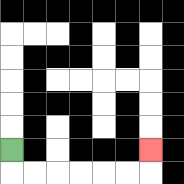{'start': '[0, 6]', 'end': '[6, 6]', 'path_directions': 'D,R,R,R,R,R,R,U', 'path_coordinates': '[[0, 6], [0, 7], [1, 7], [2, 7], [3, 7], [4, 7], [5, 7], [6, 7], [6, 6]]'}